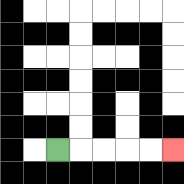{'start': '[2, 6]', 'end': '[7, 6]', 'path_directions': 'R,R,R,R,R', 'path_coordinates': '[[2, 6], [3, 6], [4, 6], [5, 6], [6, 6], [7, 6]]'}